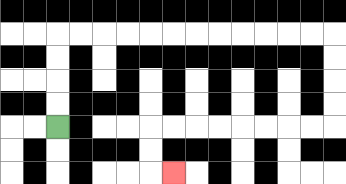{'start': '[2, 5]', 'end': '[7, 7]', 'path_directions': 'U,U,U,U,R,R,R,R,R,R,R,R,R,R,R,R,D,D,D,D,L,L,L,L,L,L,L,L,D,D,R', 'path_coordinates': '[[2, 5], [2, 4], [2, 3], [2, 2], [2, 1], [3, 1], [4, 1], [5, 1], [6, 1], [7, 1], [8, 1], [9, 1], [10, 1], [11, 1], [12, 1], [13, 1], [14, 1], [14, 2], [14, 3], [14, 4], [14, 5], [13, 5], [12, 5], [11, 5], [10, 5], [9, 5], [8, 5], [7, 5], [6, 5], [6, 6], [6, 7], [7, 7]]'}